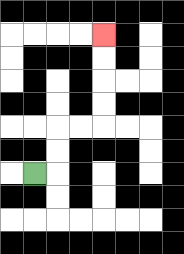{'start': '[1, 7]', 'end': '[4, 1]', 'path_directions': 'R,U,U,R,R,U,U,U,U', 'path_coordinates': '[[1, 7], [2, 7], [2, 6], [2, 5], [3, 5], [4, 5], [4, 4], [4, 3], [4, 2], [4, 1]]'}